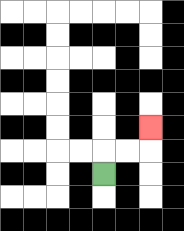{'start': '[4, 7]', 'end': '[6, 5]', 'path_directions': 'U,R,R,U', 'path_coordinates': '[[4, 7], [4, 6], [5, 6], [6, 6], [6, 5]]'}